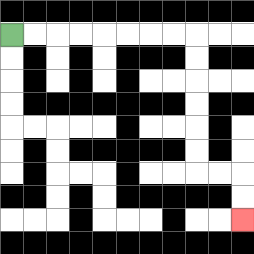{'start': '[0, 1]', 'end': '[10, 9]', 'path_directions': 'R,R,R,R,R,R,R,R,D,D,D,D,D,D,R,R,D,D', 'path_coordinates': '[[0, 1], [1, 1], [2, 1], [3, 1], [4, 1], [5, 1], [6, 1], [7, 1], [8, 1], [8, 2], [8, 3], [8, 4], [8, 5], [8, 6], [8, 7], [9, 7], [10, 7], [10, 8], [10, 9]]'}